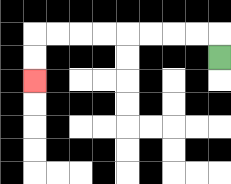{'start': '[9, 2]', 'end': '[1, 3]', 'path_directions': 'U,L,L,L,L,L,L,L,L,D,D', 'path_coordinates': '[[9, 2], [9, 1], [8, 1], [7, 1], [6, 1], [5, 1], [4, 1], [3, 1], [2, 1], [1, 1], [1, 2], [1, 3]]'}